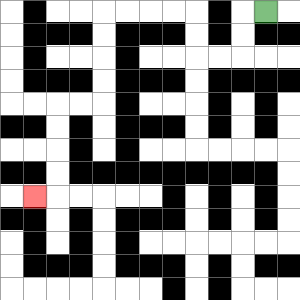{'start': '[11, 0]', 'end': '[1, 8]', 'path_directions': 'L,D,D,L,L,U,U,L,L,L,L,D,D,D,D,L,L,D,D,D,D,L', 'path_coordinates': '[[11, 0], [10, 0], [10, 1], [10, 2], [9, 2], [8, 2], [8, 1], [8, 0], [7, 0], [6, 0], [5, 0], [4, 0], [4, 1], [4, 2], [4, 3], [4, 4], [3, 4], [2, 4], [2, 5], [2, 6], [2, 7], [2, 8], [1, 8]]'}